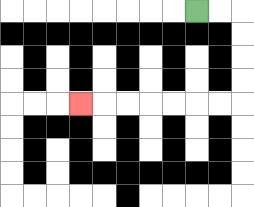{'start': '[8, 0]', 'end': '[3, 4]', 'path_directions': 'R,R,D,D,D,D,L,L,L,L,L,L,L', 'path_coordinates': '[[8, 0], [9, 0], [10, 0], [10, 1], [10, 2], [10, 3], [10, 4], [9, 4], [8, 4], [7, 4], [6, 4], [5, 4], [4, 4], [3, 4]]'}